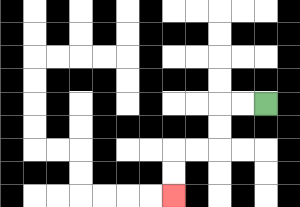{'start': '[11, 4]', 'end': '[7, 8]', 'path_directions': 'L,L,D,D,L,L,D,D', 'path_coordinates': '[[11, 4], [10, 4], [9, 4], [9, 5], [9, 6], [8, 6], [7, 6], [7, 7], [7, 8]]'}